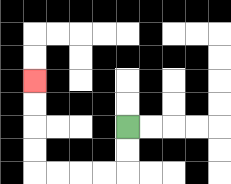{'start': '[5, 5]', 'end': '[1, 3]', 'path_directions': 'D,D,L,L,L,L,U,U,U,U', 'path_coordinates': '[[5, 5], [5, 6], [5, 7], [4, 7], [3, 7], [2, 7], [1, 7], [1, 6], [1, 5], [1, 4], [1, 3]]'}